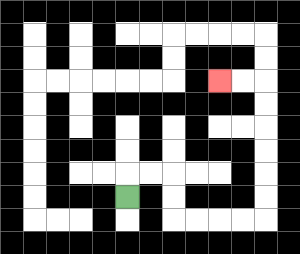{'start': '[5, 8]', 'end': '[9, 3]', 'path_directions': 'U,R,R,D,D,R,R,R,R,U,U,U,U,U,U,L,L', 'path_coordinates': '[[5, 8], [5, 7], [6, 7], [7, 7], [7, 8], [7, 9], [8, 9], [9, 9], [10, 9], [11, 9], [11, 8], [11, 7], [11, 6], [11, 5], [11, 4], [11, 3], [10, 3], [9, 3]]'}